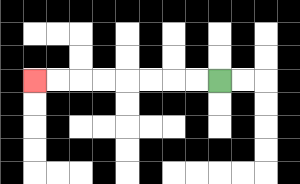{'start': '[9, 3]', 'end': '[1, 3]', 'path_directions': 'L,L,L,L,L,L,L,L', 'path_coordinates': '[[9, 3], [8, 3], [7, 3], [6, 3], [5, 3], [4, 3], [3, 3], [2, 3], [1, 3]]'}